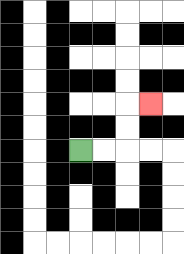{'start': '[3, 6]', 'end': '[6, 4]', 'path_directions': 'R,R,U,U,R', 'path_coordinates': '[[3, 6], [4, 6], [5, 6], [5, 5], [5, 4], [6, 4]]'}